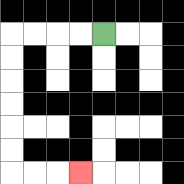{'start': '[4, 1]', 'end': '[3, 7]', 'path_directions': 'L,L,L,L,D,D,D,D,D,D,R,R,R', 'path_coordinates': '[[4, 1], [3, 1], [2, 1], [1, 1], [0, 1], [0, 2], [0, 3], [0, 4], [0, 5], [0, 6], [0, 7], [1, 7], [2, 7], [3, 7]]'}